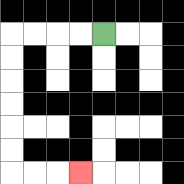{'start': '[4, 1]', 'end': '[3, 7]', 'path_directions': 'L,L,L,L,D,D,D,D,D,D,R,R,R', 'path_coordinates': '[[4, 1], [3, 1], [2, 1], [1, 1], [0, 1], [0, 2], [0, 3], [0, 4], [0, 5], [0, 6], [0, 7], [1, 7], [2, 7], [3, 7]]'}